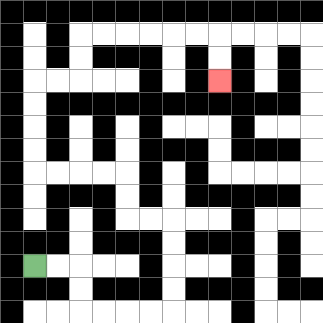{'start': '[1, 11]', 'end': '[9, 3]', 'path_directions': 'R,R,D,D,R,R,R,R,U,U,U,U,L,L,U,U,L,L,L,L,U,U,U,U,R,R,U,U,R,R,R,R,R,R,D,D', 'path_coordinates': '[[1, 11], [2, 11], [3, 11], [3, 12], [3, 13], [4, 13], [5, 13], [6, 13], [7, 13], [7, 12], [7, 11], [7, 10], [7, 9], [6, 9], [5, 9], [5, 8], [5, 7], [4, 7], [3, 7], [2, 7], [1, 7], [1, 6], [1, 5], [1, 4], [1, 3], [2, 3], [3, 3], [3, 2], [3, 1], [4, 1], [5, 1], [6, 1], [7, 1], [8, 1], [9, 1], [9, 2], [9, 3]]'}